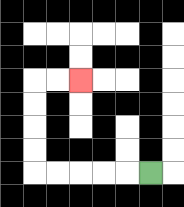{'start': '[6, 7]', 'end': '[3, 3]', 'path_directions': 'L,L,L,L,L,U,U,U,U,R,R', 'path_coordinates': '[[6, 7], [5, 7], [4, 7], [3, 7], [2, 7], [1, 7], [1, 6], [1, 5], [1, 4], [1, 3], [2, 3], [3, 3]]'}